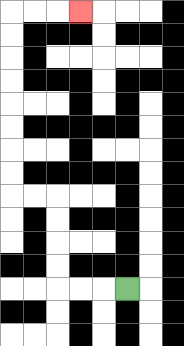{'start': '[5, 12]', 'end': '[3, 0]', 'path_directions': 'L,L,L,U,U,U,U,L,L,U,U,U,U,U,U,U,U,R,R,R', 'path_coordinates': '[[5, 12], [4, 12], [3, 12], [2, 12], [2, 11], [2, 10], [2, 9], [2, 8], [1, 8], [0, 8], [0, 7], [0, 6], [0, 5], [0, 4], [0, 3], [0, 2], [0, 1], [0, 0], [1, 0], [2, 0], [3, 0]]'}